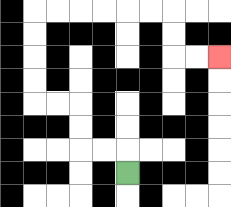{'start': '[5, 7]', 'end': '[9, 2]', 'path_directions': 'U,L,L,U,U,L,L,U,U,U,U,R,R,R,R,R,R,D,D,R,R', 'path_coordinates': '[[5, 7], [5, 6], [4, 6], [3, 6], [3, 5], [3, 4], [2, 4], [1, 4], [1, 3], [1, 2], [1, 1], [1, 0], [2, 0], [3, 0], [4, 0], [5, 0], [6, 0], [7, 0], [7, 1], [7, 2], [8, 2], [9, 2]]'}